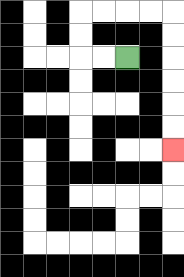{'start': '[5, 2]', 'end': '[7, 6]', 'path_directions': 'L,L,U,U,R,R,R,R,D,D,D,D,D,D', 'path_coordinates': '[[5, 2], [4, 2], [3, 2], [3, 1], [3, 0], [4, 0], [5, 0], [6, 0], [7, 0], [7, 1], [7, 2], [7, 3], [7, 4], [7, 5], [7, 6]]'}